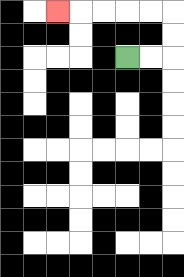{'start': '[5, 2]', 'end': '[2, 0]', 'path_directions': 'R,R,U,U,L,L,L,L,L', 'path_coordinates': '[[5, 2], [6, 2], [7, 2], [7, 1], [7, 0], [6, 0], [5, 0], [4, 0], [3, 0], [2, 0]]'}